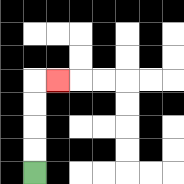{'start': '[1, 7]', 'end': '[2, 3]', 'path_directions': 'U,U,U,U,R', 'path_coordinates': '[[1, 7], [1, 6], [1, 5], [1, 4], [1, 3], [2, 3]]'}